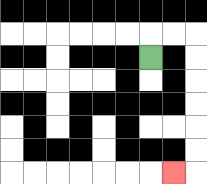{'start': '[6, 2]', 'end': '[7, 7]', 'path_directions': 'U,R,R,D,D,D,D,D,D,L', 'path_coordinates': '[[6, 2], [6, 1], [7, 1], [8, 1], [8, 2], [8, 3], [8, 4], [8, 5], [8, 6], [8, 7], [7, 7]]'}